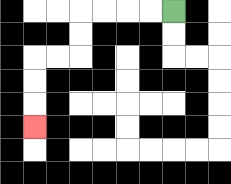{'start': '[7, 0]', 'end': '[1, 5]', 'path_directions': 'L,L,L,L,D,D,L,L,D,D,D', 'path_coordinates': '[[7, 0], [6, 0], [5, 0], [4, 0], [3, 0], [3, 1], [3, 2], [2, 2], [1, 2], [1, 3], [1, 4], [1, 5]]'}